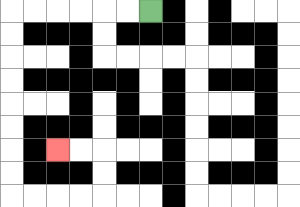{'start': '[6, 0]', 'end': '[2, 6]', 'path_directions': 'L,L,L,L,L,L,D,D,D,D,D,D,D,D,R,R,R,R,U,U,L,L', 'path_coordinates': '[[6, 0], [5, 0], [4, 0], [3, 0], [2, 0], [1, 0], [0, 0], [0, 1], [0, 2], [0, 3], [0, 4], [0, 5], [0, 6], [0, 7], [0, 8], [1, 8], [2, 8], [3, 8], [4, 8], [4, 7], [4, 6], [3, 6], [2, 6]]'}